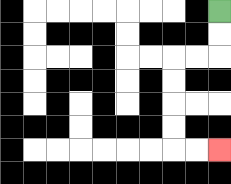{'start': '[9, 0]', 'end': '[9, 6]', 'path_directions': 'D,D,L,L,D,D,D,D,R,R', 'path_coordinates': '[[9, 0], [9, 1], [9, 2], [8, 2], [7, 2], [7, 3], [7, 4], [7, 5], [7, 6], [8, 6], [9, 6]]'}